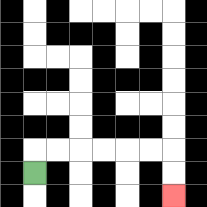{'start': '[1, 7]', 'end': '[7, 8]', 'path_directions': 'U,R,R,R,R,R,R,D,D', 'path_coordinates': '[[1, 7], [1, 6], [2, 6], [3, 6], [4, 6], [5, 6], [6, 6], [7, 6], [7, 7], [7, 8]]'}